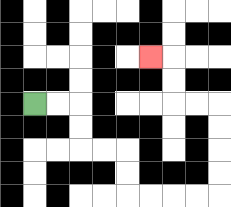{'start': '[1, 4]', 'end': '[6, 2]', 'path_directions': 'R,R,D,D,R,R,D,D,R,R,R,R,U,U,U,U,L,L,U,U,L', 'path_coordinates': '[[1, 4], [2, 4], [3, 4], [3, 5], [3, 6], [4, 6], [5, 6], [5, 7], [5, 8], [6, 8], [7, 8], [8, 8], [9, 8], [9, 7], [9, 6], [9, 5], [9, 4], [8, 4], [7, 4], [7, 3], [7, 2], [6, 2]]'}